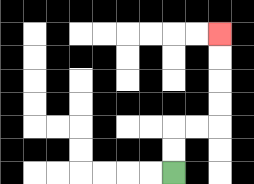{'start': '[7, 7]', 'end': '[9, 1]', 'path_directions': 'U,U,R,R,U,U,U,U', 'path_coordinates': '[[7, 7], [7, 6], [7, 5], [8, 5], [9, 5], [9, 4], [9, 3], [9, 2], [9, 1]]'}